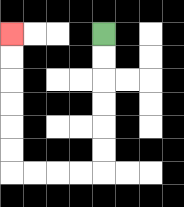{'start': '[4, 1]', 'end': '[0, 1]', 'path_directions': 'D,D,D,D,D,D,L,L,L,L,U,U,U,U,U,U', 'path_coordinates': '[[4, 1], [4, 2], [4, 3], [4, 4], [4, 5], [4, 6], [4, 7], [3, 7], [2, 7], [1, 7], [0, 7], [0, 6], [0, 5], [0, 4], [0, 3], [0, 2], [0, 1]]'}